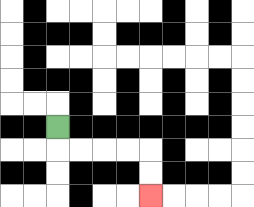{'start': '[2, 5]', 'end': '[6, 8]', 'path_directions': 'D,R,R,R,R,D,D', 'path_coordinates': '[[2, 5], [2, 6], [3, 6], [4, 6], [5, 6], [6, 6], [6, 7], [6, 8]]'}